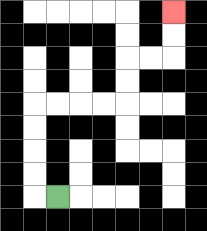{'start': '[2, 8]', 'end': '[7, 0]', 'path_directions': 'L,U,U,U,U,R,R,R,R,U,U,R,R,U,U', 'path_coordinates': '[[2, 8], [1, 8], [1, 7], [1, 6], [1, 5], [1, 4], [2, 4], [3, 4], [4, 4], [5, 4], [5, 3], [5, 2], [6, 2], [7, 2], [7, 1], [7, 0]]'}